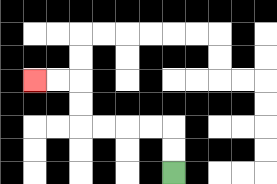{'start': '[7, 7]', 'end': '[1, 3]', 'path_directions': 'U,U,L,L,L,L,U,U,L,L', 'path_coordinates': '[[7, 7], [7, 6], [7, 5], [6, 5], [5, 5], [4, 5], [3, 5], [3, 4], [3, 3], [2, 3], [1, 3]]'}